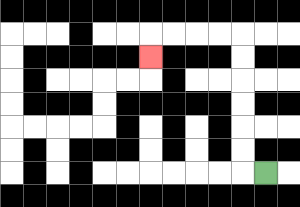{'start': '[11, 7]', 'end': '[6, 2]', 'path_directions': 'L,U,U,U,U,U,U,L,L,L,L,D', 'path_coordinates': '[[11, 7], [10, 7], [10, 6], [10, 5], [10, 4], [10, 3], [10, 2], [10, 1], [9, 1], [8, 1], [7, 1], [6, 1], [6, 2]]'}